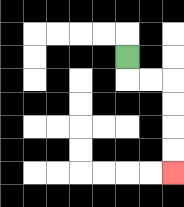{'start': '[5, 2]', 'end': '[7, 7]', 'path_directions': 'D,R,R,D,D,D,D', 'path_coordinates': '[[5, 2], [5, 3], [6, 3], [7, 3], [7, 4], [7, 5], [7, 6], [7, 7]]'}